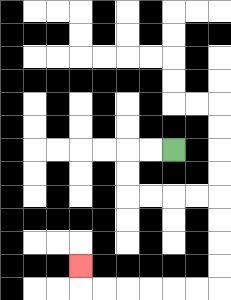{'start': '[7, 6]', 'end': '[3, 11]', 'path_directions': 'L,L,D,D,R,R,R,R,D,D,D,D,L,L,L,L,L,L,U', 'path_coordinates': '[[7, 6], [6, 6], [5, 6], [5, 7], [5, 8], [6, 8], [7, 8], [8, 8], [9, 8], [9, 9], [9, 10], [9, 11], [9, 12], [8, 12], [7, 12], [6, 12], [5, 12], [4, 12], [3, 12], [3, 11]]'}